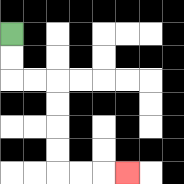{'start': '[0, 1]', 'end': '[5, 7]', 'path_directions': 'D,D,R,R,D,D,D,D,R,R,R', 'path_coordinates': '[[0, 1], [0, 2], [0, 3], [1, 3], [2, 3], [2, 4], [2, 5], [2, 6], [2, 7], [3, 7], [4, 7], [5, 7]]'}